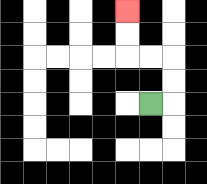{'start': '[6, 4]', 'end': '[5, 0]', 'path_directions': 'R,U,U,L,L,U,U', 'path_coordinates': '[[6, 4], [7, 4], [7, 3], [7, 2], [6, 2], [5, 2], [5, 1], [5, 0]]'}